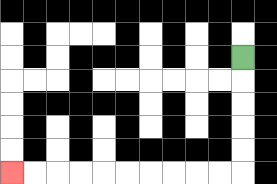{'start': '[10, 2]', 'end': '[0, 7]', 'path_directions': 'D,D,D,D,D,L,L,L,L,L,L,L,L,L,L', 'path_coordinates': '[[10, 2], [10, 3], [10, 4], [10, 5], [10, 6], [10, 7], [9, 7], [8, 7], [7, 7], [6, 7], [5, 7], [4, 7], [3, 7], [2, 7], [1, 7], [0, 7]]'}